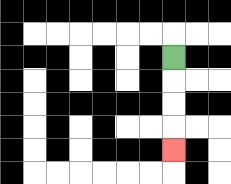{'start': '[7, 2]', 'end': '[7, 6]', 'path_directions': 'D,D,D,D', 'path_coordinates': '[[7, 2], [7, 3], [7, 4], [7, 5], [7, 6]]'}